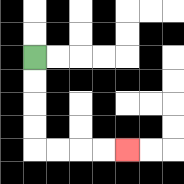{'start': '[1, 2]', 'end': '[5, 6]', 'path_directions': 'D,D,D,D,R,R,R,R', 'path_coordinates': '[[1, 2], [1, 3], [1, 4], [1, 5], [1, 6], [2, 6], [3, 6], [4, 6], [5, 6]]'}